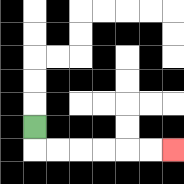{'start': '[1, 5]', 'end': '[7, 6]', 'path_directions': 'D,R,R,R,R,R,R', 'path_coordinates': '[[1, 5], [1, 6], [2, 6], [3, 6], [4, 6], [5, 6], [6, 6], [7, 6]]'}